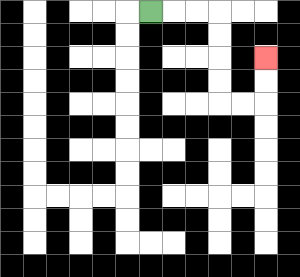{'start': '[6, 0]', 'end': '[11, 2]', 'path_directions': 'R,R,R,D,D,D,D,R,R,U,U', 'path_coordinates': '[[6, 0], [7, 0], [8, 0], [9, 0], [9, 1], [9, 2], [9, 3], [9, 4], [10, 4], [11, 4], [11, 3], [11, 2]]'}